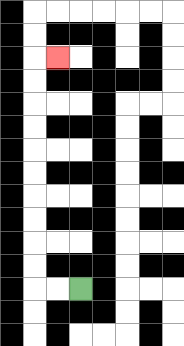{'start': '[3, 12]', 'end': '[2, 2]', 'path_directions': 'L,L,U,U,U,U,U,U,U,U,U,U,R', 'path_coordinates': '[[3, 12], [2, 12], [1, 12], [1, 11], [1, 10], [1, 9], [1, 8], [1, 7], [1, 6], [1, 5], [1, 4], [1, 3], [1, 2], [2, 2]]'}